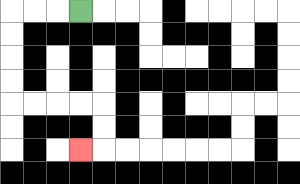{'start': '[3, 0]', 'end': '[3, 6]', 'path_directions': 'L,L,L,D,D,D,D,R,R,R,R,D,D,L', 'path_coordinates': '[[3, 0], [2, 0], [1, 0], [0, 0], [0, 1], [0, 2], [0, 3], [0, 4], [1, 4], [2, 4], [3, 4], [4, 4], [4, 5], [4, 6], [3, 6]]'}